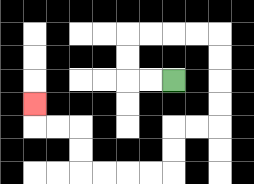{'start': '[7, 3]', 'end': '[1, 4]', 'path_directions': 'L,L,U,U,R,R,R,R,D,D,D,D,L,L,D,D,L,L,L,L,U,U,L,L,U', 'path_coordinates': '[[7, 3], [6, 3], [5, 3], [5, 2], [5, 1], [6, 1], [7, 1], [8, 1], [9, 1], [9, 2], [9, 3], [9, 4], [9, 5], [8, 5], [7, 5], [7, 6], [7, 7], [6, 7], [5, 7], [4, 7], [3, 7], [3, 6], [3, 5], [2, 5], [1, 5], [1, 4]]'}